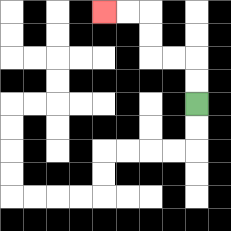{'start': '[8, 4]', 'end': '[4, 0]', 'path_directions': 'U,U,L,L,U,U,L,L', 'path_coordinates': '[[8, 4], [8, 3], [8, 2], [7, 2], [6, 2], [6, 1], [6, 0], [5, 0], [4, 0]]'}